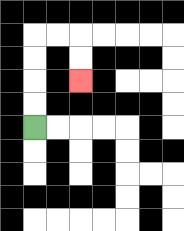{'start': '[1, 5]', 'end': '[3, 3]', 'path_directions': 'U,U,U,U,R,R,D,D', 'path_coordinates': '[[1, 5], [1, 4], [1, 3], [1, 2], [1, 1], [2, 1], [3, 1], [3, 2], [3, 3]]'}